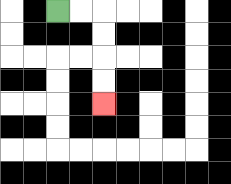{'start': '[2, 0]', 'end': '[4, 4]', 'path_directions': 'R,R,D,D,D,D', 'path_coordinates': '[[2, 0], [3, 0], [4, 0], [4, 1], [4, 2], [4, 3], [4, 4]]'}